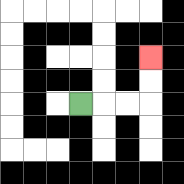{'start': '[3, 4]', 'end': '[6, 2]', 'path_directions': 'R,R,R,U,U', 'path_coordinates': '[[3, 4], [4, 4], [5, 4], [6, 4], [6, 3], [6, 2]]'}